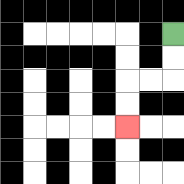{'start': '[7, 1]', 'end': '[5, 5]', 'path_directions': 'D,D,L,L,D,D', 'path_coordinates': '[[7, 1], [7, 2], [7, 3], [6, 3], [5, 3], [5, 4], [5, 5]]'}